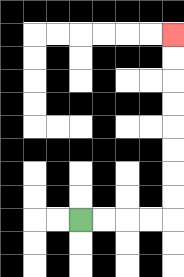{'start': '[3, 9]', 'end': '[7, 1]', 'path_directions': 'R,R,R,R,U,U,U,U,U,U,U,U', 'path_coordinates': '[[3, 9], [4, 9], [5, 9], [6, 9], [7, 9], [7, 8], [7, 7], [7, 6], [7, 5], [7, 4], [7, 3], [7, 2], [7, 1]]'}